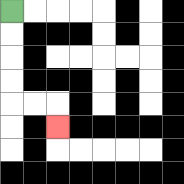{'start': '[0, 0]', 'end': '[2, 5]', 'path_directions': 'D,D,D,D,R,R,D', 'path_coordinates': '[[0, 0], [0, 1], [0, 2], [0, 3], [0, 4], [1, 4], [2, 4], [2, 5]]'}